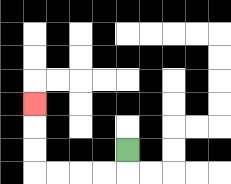{'start': '[5, 6]', 'end': '[1, 4]', 'path_directions': 'D,L,L,L,L,U,U,U', 'path_coordinates': '[[5, 6], [5, 7], [4, 7], [3, 7], [2, 7], [1, 7], [1, 6], [1, 5], [1, 4]]'}